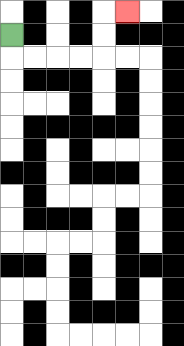{'start': '[0, 1]', 'end': '[5, 0]', 'path_directions': 'D,R,R,R,R,U,U,R', 'path_coordinates': '[[0, 1], [0, 2], [1, 2], [2, 2], [3, 2], [4, 2], [4, 1], [4, 0], [5, 0]]'}